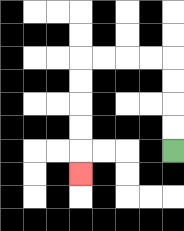{'start': '[7, 6]', 'end': '[3, 7]', 'path_directions': 'U,U,U,U,L,L,L,L,D,D,D,D,D', 'path_coordinates': '[[7, 6], [7, 5], [7, 4], [7, 3], [7, 2], [6, 2], [5, 2], [4, 2], [3, 2], [3, 3], [3, 4], [3, 5], [3, 6], [3, 7]]'}